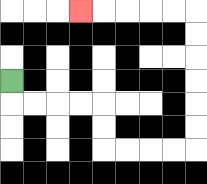{'start': '[0, 3]', 'end': '[3, 0]', 'path_directions': 'D,R,R,R,R,D,D,R,R,R,R,U,U,U,U,U,U,L,L,L,L,L', 'path_coordinates': '[[0, 3], [0, 4], [1, 4], [2, 4], [3, 4], [4, 4], [4, 5], [4, 6], [5, 6], [6, 6], [7, 6], [8, 6], [8, 5], [8, 4], [8, 3], [8, 2], [8, 1], [8, 0], [7, 0], [6, 0], [5, 0], [4, 0], [3, 0]]'}